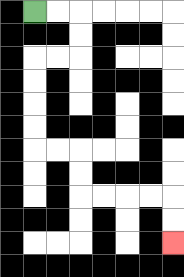{'start': '[1, 0]', 'end': '[7, 10]', 'path_directions': 'R,R,D,D,L,L,D,D,D,D,R,R,D,D,R,R,R,R,D,D', 'path_coordinates': '[[1, 0], [2, 0], [3, 0], [3, 1], [3, 2], [2, 2], [1, 2], [1, 3], [1, 4], [1, 5], [1, 6], [2, 6], [3, 6], [3, 7], [3, 8], [4, 8], [5, 8], [6, 8], [7, 8], [7, 9], [7, 10]]'}